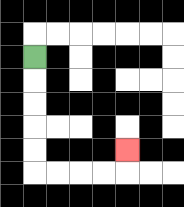{'start': '[1, 2]', 'end': '[5, 6]', 'path_directions': 'D,D,D,D,D,R,R,R,R,U', 'path_coordinates': '[[1, 2], [1, 3], [1, 4], [1, 5], [1, 6], [1, 7], [2, 7], [3, 7], [4, 7], [5, 7], [5, 6]]'}